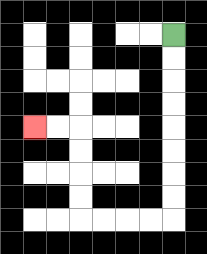{'start': '[7, 1]', 'end': '[1, 5]', 'path_directions': 'D,D,D,D,D,D,D,D,L,L,L,L,U,U,U,U,L,L', 'path_coordinates': '[[7, 1], [7, 2], [7, 3], [7, 4], [7, 5], [7, 6], [7, 7], [7, 8], [7, 9], [6, 9], [5, 9], [4, 9], [3, 9], [3, 8], [3, 7], [3, 6], [3, 5], [2, 5], [1, 5]]'}